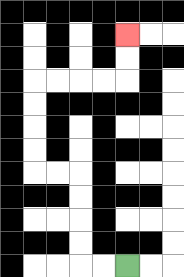{'start': '[5, 11]', 'end': '[5, 1]', 'path_directions': 'L,L,U,U,U,U,L,L,U,U,U,U,R,R,R,R,U,U', 'path_coordinates': '[[5, 11], [4, 11], [3, 11], [3, 10], [3, 9], [3, 8], [3, 7], [2, 7], [1, 7], [1, 6], [1, 5], [1, 4], [1, 3], [2, 3], [3, 3], [4, 3], [5, 3], [5, 2], [5, 1]]'}